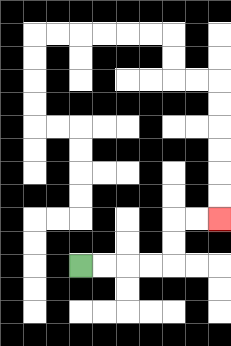{'start': '[3, 11]', 'end': '[9, 9]', 'path_directions': 'R,R,R,R,U,U,R,R', 'path_coordinates': '[[3, 11], [4, 11], [5, 11], [6, 11], [7, 11], [7, 10], [7, 9], [8, 9], [9, 9]]'}